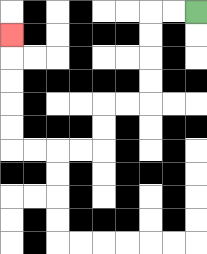{'start': '[8, 0]', 'end': '[0, 1]', 'path_directions': 'L,L,D,D,D,D,L,L,D,D,L,L,L,L,U,U,U,U,U', 'path_coordinates': '[[8, 0], [7, 0], [6, 0], [6, 1], [6, 2], [6, 3], [6, 4], [5, 4], [4, 4], [4, 5], [4, 6], [3, 6], [2, 6], [1, 6], [0, 6], [0, 5], [0, 4], [0, 3], [0, 2], [0, 1]]'}